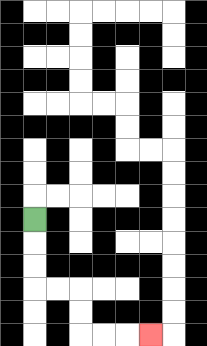{'start': '[1, 9]', 'end': '[6, 14]', 'path_directions': 'D,D,D,R,R,D,D,R,R,R', 'path_coordinates': '[[1, 9], [1, 10], [1, 11], [1, 12], [2, 12], [3, 12], [3, 13], [3, 14], [4, 14], [5, 14], [6, 14]]'}